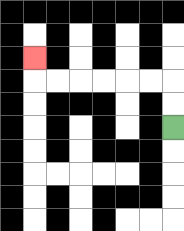{'start': '[7, 5]', 'end': '[1, 2]', 'path_directions': 'U,U,L,L,L,L,L,L,U', 'path_coordinates': '[[7, 5], [7, 4], [7, 3], [6, 3], [5, 3], [4, 3], [3, 3], [2, 3], [1, 3], [1, 2]]'}